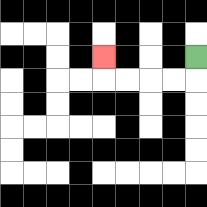{'start': '[8, 2]', 'end': '[4, 2]', 'path_directions': 'D,L,L,L,L,U', 'path_coordinates': '[[8, 2], [8, 3], [7, 3], [6, 3], [5, 3], [4, 3], [4, 2]]'}